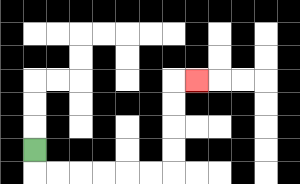{'start': '[1, 6]', 'end': '[8, 3]', 'path_directions': 'D,R,R,R,R,R,R,U,U,U,U,R', 'path_coordinates': '[[1, 6], [1, 7], [2, 7], [3, 7], [4, 7], [5, 7], [6, 7], [7, 7], [7, 6], [7, 5], [7, 4], [7, 3], [8, 3]]'}